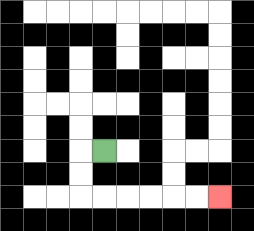{'start': '[4, 6]', 'end': '[9, 8]', 'path_directions': 'L,D,D,R,R,R,R,R,R', 'path_coordinates': '[[4, 6], [3, 6], [3, 7], [3, 8], [4, 8], [5, 8], [6, 8], [7, 8], [8, 8], [9, 8]]'}